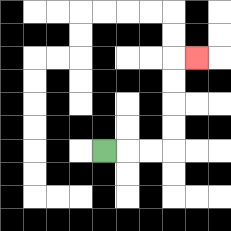{'start': '[4, 6]', 'end': '[8, 2]', 'path_directions': 'R,R,R,U,U,U,U,R', 'path_coordinates': '[[4, 6], [5, 6], [6, 6], [7, 6], [7, 5], [7, 4], [7, 3], [7, 2], [8, 2]]'}